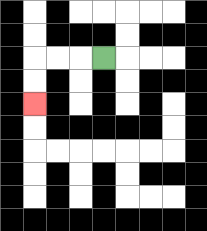{'start': '[4, 2]', 'end': '[1, 4]', 'path_directions': 'L,L,L,D,D', 'path_coordinates': '[[4, 2], [3, 2], [2, 2], [1, 2], [1, 3], [1, 4]]'}